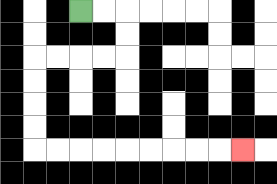{'start': '[3, 0]', 'end': '[10, 6]', 'path_directions': 'R,R,D,D,L,L,L,L,D,D,D,D,R,R,R,R,R,R,R,R,R', 'path_coordinates': '[[3, 0], [4, 0], [5, 0], [5, 1], [5, 2], [4, 2], [3, 2], [2, 2], [1, 2], [1, 3], [1, 4], [1, 5], [1, 6], [2, 6], [3, 6], [4, 6], [5, 6], [6, 6], [7, 6], [8, 6], [9, 6], [10, 6]]'}